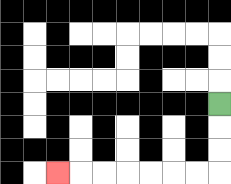{'start': '[9, 4]', 'end': '[2, 7]', 'path_directions': 'D,D,D,L,L,L,L,L,L,L', 'path_coordinates': '[[9, 4], [9, 5], [9, 6], [9, 7], [8, 7], [7, 7], [6, 7], [5, 7], [4, 7], [3, 7], [2, 7]]'}